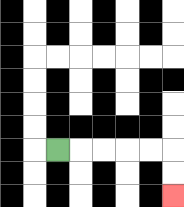{'start': '[2, 6]', 'end': '[7, 8]', 'path_directions': 'R,R,R,R,R,D,D', 'path_coordinates': '[[2, 6], [3, 6], [4, 6], [5, 6], [6, 6], [7, 6], [7, 7], [7, 8]]'}